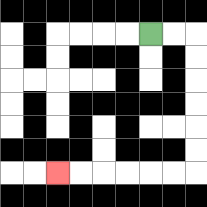{'start': '[6, 1]', 'end': '[2, 7]', 'path_directions': 'R,R,D,D,D,D,D,D,L,L,L,L,L,L', 'path_coordinates': '[[6, 1], [7, 1], [8, 1], [8, 2], [8, 3], [8, 4], [8, 5], [8, 6], [8, 7], [7, 7], [6, 7], [5, 7], [4, 7], [3, 7], [2, 7]]'}